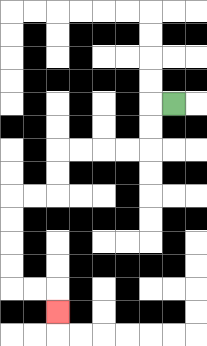{'start': '[7, 4]', 'end': '[2, 13]', 'path_directions': 'L,D,D,L,L,L,L,D,D,L,L,D,D,D,D,R,R,D', 'path_coordinates': '[[7, 4], [6, 4], [6, 5], [6, 6], [5, 6], [4, 6], [3, 6], [2, 6], [2, 7], [2, 8], [1, 8], [0, 8], [0, 9], [0, 10], [0, 11], [0, 12], [1, 12], [2, 12], [2, 13]]'}